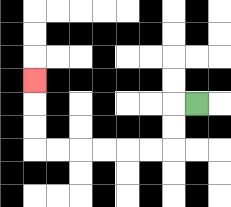{'start': '[8, 4]', 'end': '[1, 3]', 'path_directions': 'L,D,D,L,L,L,L,L,L,U,U,U', 'path_coordinates': '[[8, 4], [7, 4], [7, 5], [7, 6], [6, 6], [5, 6], [4, 6], [3, 6], [2, 6], [1, 6], [1, 5], [1, 4], [1, 3]]'}